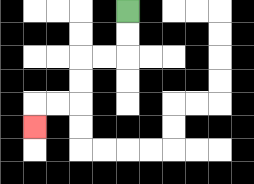{'start': '[5, 0]', 'end': '[1, 5]', 'path_directions': 'D,D,L,L,D,D,L,L,D', 'path_coordinates': '[[5, 0], [5, 1], [5, 2], [4, 2], [3, 2], [3, 3], [3, 4], [2, 4], [1, 4], [1, 5]]'}